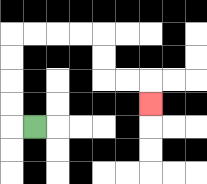{'start': '[1, 5]', 'end': '[6, 4]', 'path_directions': 'L,U,U,U,U,R,R,R,R,D,D,R,R,D', 'path_coordinates': '[[1, 5], [0, 5], [0, 4], [0, 3], [0, 2], [0, 1], [1, 1], [2, 1], [3, 1], [4, 1], [4, 2], [4, 3], [5, 3], [6, 3], [6, 4]]'}